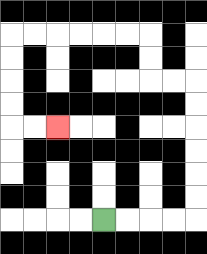{'start': '[4, 9]', 'end': '[2, 5]', 'path_directions': 'R,R,R,R,U,U,U,U,U,U,L,L,U,U,L,L,L,L,L,L,D,D,D,D,R,R', 'path_coordinates': '[[4, 9], [5, 9], [6, 9], [7, 9], [8, 9], [8, 8], [8, 7], [8, 6], [8, 5], [8, 4], [8, 3], [7, 3], [6, 3], [6, 2], [6, 1], [5, 1], [4, 1], [3, 1], [2, 1], [1, 1], [0, 1], [0, 2], [0, 3], [0, 4], [0, 5], [1, 5], [2, 5]]'}